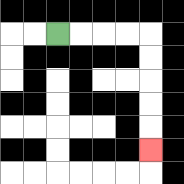{'start': '[2, 1]', 'end': '[6, 6]', 'path_directions': 'R,R,R,R,D,D,D,D,D', 'path_coordinates': '[[2, 1], [3, 1], [4, 1], [5, 1], [6, 1], [6, 2], [6, 3], [6, 4], [6, 5], [6, 6]]'}